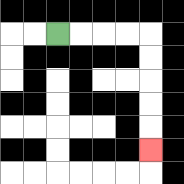{'start': '[2, 1]', 'end': '[6, 6]', 'path_directions': 'R,R,R,R,D,D,D,D,D', 'path_coordinates': '[[2, 1], [3, 1], [4, 1], [5, 1], [6, 1], [6, 2], [6, 3], [6, 4], [6, 5], [6, 6]]'}